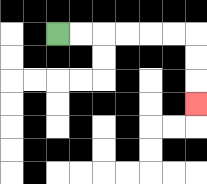{'start': '[2, 1]', 'end': '[8, 4]', 'path_directions': 'R,R,R,R,R,R,D,D,D', 'path_coordinates': '[[2, 1], [3, 1], [4, 1], [5, 1], [6, 1], [7, 1], [8, 1], [8, 2], [8, 3], [8, 4]]'}